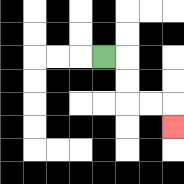{'start': '[4, 2]', 'end': '[7, 5]', 'path_directions': 'R,D,D,R,R,D', 'path_coordinates': '[[4, 2], [5, 2], [5, 3], [5, 4], [6, 4], [7, 4], [7, 5]]'}